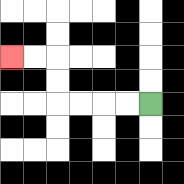{'start': '[6, 4]', 'end': '[0, 2]', 'path_directions': 'L,L,L,L,U,U,L,L', 'path_coordinates': '[[6, 4], [5, 4], [4, 4], [3, 4], [2, 4], [2, 3], [2, 2], [1, 2], [0, 2]]'}